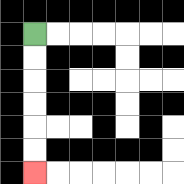{'start': '[1, 1]', 'end': '[1, 7]', 'path_directions': 'D,D,D,D,D,D', 'path_coordinates': '[[1, 1], [1, 2], [1, 3], [1, 4], [1, 5], [1, 6], [1, 7]]'}